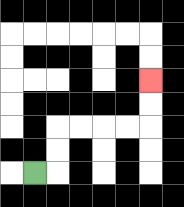{'start': '[1, 7]', 'end': '[6, 3]', 'path_directions': 'R,U,U,R,R,R,R,U,U', 'path_coordinates': '[[1, 7], [2, 7], [2, 6], [2, 5], [3, 5], [4, 5], [5, 5], [6, 5], [6, 4], [6, 3]]'}